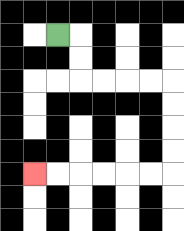{'start': '[2, 1]', 'end': '[1, 7]', 'path_directions': 'R,D,D,R,R,R,R,D,D,D,D,L,L,L,L,L,L', 'path_coordinates': '[[2, 1], [3, 1], [3, 2], [3, 3], [4, 3], [5, 3], [6, 3], [7, 3], [7, 4], [7, 5], [7, 6], [7, 7], [6, 7], [5, 7], [4, 7], [3, 7], [2, 7], [1, 7]]'}